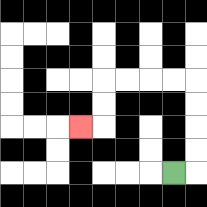{'start': '[7, 7]', 'end': '[3, 5]', 'path_directions': 'R,U,U,U,U,L,L,L,L,D,D,L', 'path_coordinates': '[[7, 7], [8, 7], [8, 6], [8, 5], [8, 4], [8, 3], [7, 3], [6, 3], [5, 3], [4, 3], [4, 4], [4, 5], [3, 5]]'}